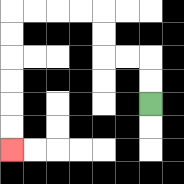{'start': '[6, 4]', 'end': '[0, 6]', 'path_directions': 'U,U,L,L,U,U,L,L,L,L,D,D,D,D,D,D', 'path_coordinates': '[[6, 4], [6, 3], [6, 2], [5, 2], [4, 2], [4, 1], [4, 0], [3, 0], [2, 0], [1, 0], [0, 0], [0, 1], [0, 2], [0, 3], [0, 4], [0, 5], [0, 6]]'}